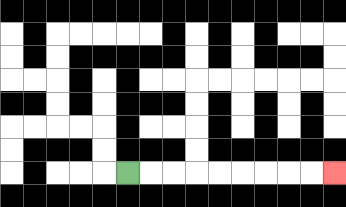{'start': '[5, 7]', 'end': '[14, 7]', 'path_directions': 'R,R,R,R,R,R,R,R,R', 'path_coordinates': '[[5, 7], [6, 7], [7, 7], [8, 7], [9, 7], [10, 7], [11, 7], [12, 7], [13, 7], [14, 7]]'}